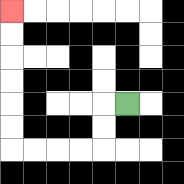{'start': '[5, 4]', 'end': '[0, 0]', 'path_directions': 'L,D,D,L,L,L,L,U,U,U,U,U,U', 'path_coordinates': '[[5, 4], [4, 4], [4, 5], [4, 6], [3, 6], [2, 6], [1, 6], [0, 6], [0, 5], [0, 4], [0, 3], [0, 2], [0, 1], [0, 0]]'}